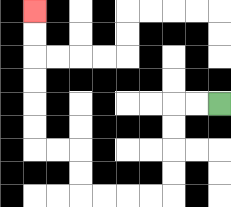{'start': '[9, 4]', 'end': '[1, 0]', 'path_directions': 'L,L,D,D,D,D,L,L,L,L,U,U,L,L,U,U,U,U,U,U', 'path_coordinates': '[[9, 4], [8, 4], [7, 4], [7, 5], [7, 6], [7, 7], [7, 8], [6, 8], [5, 8], [4, 8], [3, 8], [3, 7], [3, 6], [2, 6], [1, 6], [1, 5], [1, 4], [1, 3], [1, 2], [1, 1], [1, 0]]'}